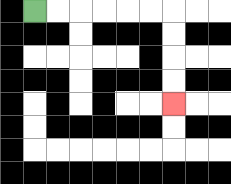{'start': '[1, 0]', 'end': '[7, 4]', 'path_directions': 'R,R,R,R,R,R,D,D,D,D', 'path_coordinates': '[[1, 0], [2, 0], [3, 0], [4, 0], [5, 0], [6, 0], [7, 0], [7, 1], [7, 2], [7, 3], [7, 4]]'}